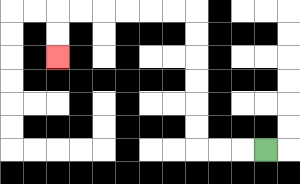{'start': '[11, 6]', 'end': '[2, 2]', 'path_directions': 'L,L,L,U,U,U,U,U,U,L,L,L,L,L,L,D,D', 'path_coordinates': '[[11, 6], [10, 6], [9, 6], [8, 6], [8, 5], [8, 4], [8, 3], [8, 2], [8, 1], [8, 0], [7, 0], [6, 0], [5, 0], [4, 0], [3, 0], [2, 0], [2, 1], [2, 2]]'}